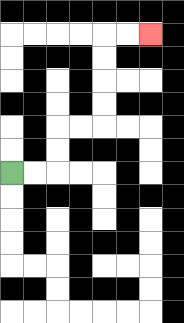{'start': '[0, 7]', 'end': '[6, 1]', 'path_directions': 'R,R,U,U,R,R,U,U,U,U,R,R', 'path_coordinates': '[[0, 7], [1, 7], [2, 7], [2, 6], [2, 5], [3, 5], [4, 5], [4, 4], [4, 3], [4, 2], [4, 1], [5, 1], [6, 1]]'}